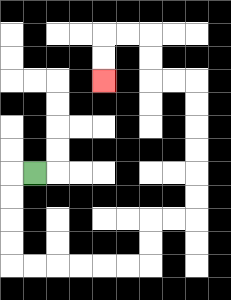{'start': '[1, 7]', 'end': '[4, 3]', 'path_directions': 'L,D,D,D,D,R,R,R,R,R,R,U,U,R,R,U,U,U,U,U,U,L,L,U,U,L,L,D,D', 'path_coordinates': '[[1, 7], [0, 7], [0, 8], [0, 9], [0, 10], [0, 11], [1, 11], [2, 11], [3, 11], [4, 11], [5, 11], [6, 11], [6, 10], [6, 9], [7, 9], [8, 9], [8, 8], [8, 7], [8, 6], [8, 5], [8, 4], [8, 3], [7, 3], [6, 3], [6, 2], [6, 1], [5, 1], [4, 1], [4, 2], [4, 3]]'}